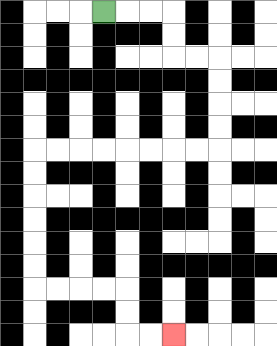{'start': '[4, 0]', 'end': '[7, 14]', 'path_directions': 'R,R,R,D,D,R,R,D,D,D,D,L,L,L,L,L,L,L,L,D,D,D,D,D,D,R,R,R,R,D,D,R,R', 'path_coordinates': '[[4, 0], [5, 0], [6, 0], [7, 0], [7, 1], [7, 2], [8, 2], [9, 2], [9, 3], [9, 4], [9, 5], [9, 6], [8, 6], [7, 6], [6, 6], [5, 6], [4, 6], [3, 6], [2, 6], [1, 6], [1, 7], [1, 8], [1, 9], [1, 10], [1, 11], [1, 12], [2, 12], [3, 12], [4, 12], [5, 12], [5, 13], [5, 14], [6, 14], [7, 14]]'}